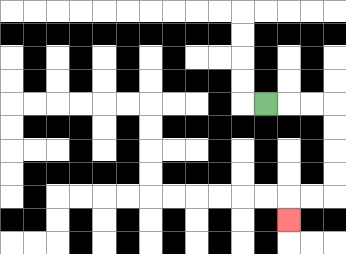{'start': '[11, 4]', 'end': '[12, 9]', 'path_directions': 'R,R,R,D,D,D,D,L,L,D', 'path_coordinates': '[[11, 4], [12, 4], [13, 4], [14, 4], [14, 5], [14, 6], [14, 7], [14, 8], [13, 8], [12, 8], [12, 9]]'}